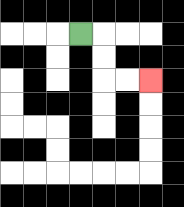{'start': '[3, 1]', 'end': '[6, 3]', 'path_directions': 'R,D,D,R,R', 'path_coordinates': '[[3, 1], [4, 1], [4, 2], [4, 3], [5, 3], [6, 3]]'}